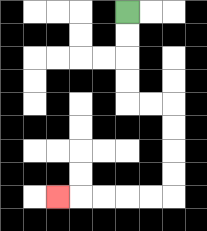{'start': '[5, 0]', 'end': '[2, 8]', 'path_directions': 'D,D,D,D,R,R,D,D,D,D,L,L,L,L,L', 'path_coordinates': '[[5, 0], [5, 1], [5, 2], [5, 3], [5, 4], [6, 4], [7, 4], [7, 5], [7, 6], [7, 7], [7, 8], [6, 8], [5, 8], [4, 8], [3, 8], [2, 8]]'}